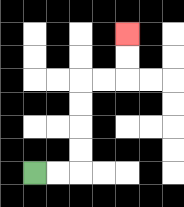{'start': '[1, 7]', 'end': '[5, 1]', 'path_directions': 'R,R,U,U,U,U,R,R,U,U', 'path_coordinates': '[[1, 7], [2, 7], [3, 7], [3, 6], [3, 5], [3, 4], [3, 3], [4, 3], [5, 3], [5, 2], [5, 1]]'}